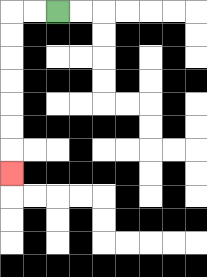{'start': '[2, 0]', 'end': '[0, 7]', 'path_directions': 'L,L,D,D,D,D,D,D,D', 'path_coordinates': '[[2, 0], [1, 0], [0, 0], [0, 1], [0, 2], [0, 3], [0, 4], [0, 5], [0, 6], [0, 7]]'}